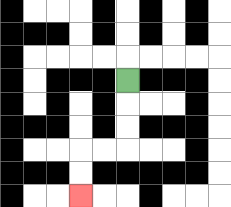{'start': '[5, 3]', 'end': '[3, 8]', 'path_directions': 'D,D,D,L,L,D,D', 'path_coordinates': '[[5, 3], [5, 4], [5, 5], [5, 6], [4, 6], [3, 6], [3, 7], [3, 8]]'}